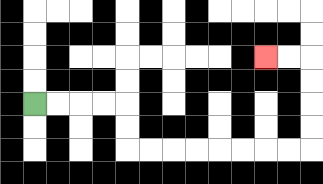{'start': '[1, 4]', 'end': '[11, 2]', 'path_directions': 'R,R,R,R,D,D,R,R,R,R,R,R,R,R,U,U,U,U,L,L', 'path_coordinates': '[[1, 4], [2, 4], [3, 4], [4, 4], [5, 4], [5, 5], [5, 6], [6, 6], [7, 6], [8, 6], [9, 6], [10, 6], [11, 6], [12, 6], [13, 6], [13, 5], [13, 4], [13, 3], [13, 2], [12, 2], [11, 2]]'}